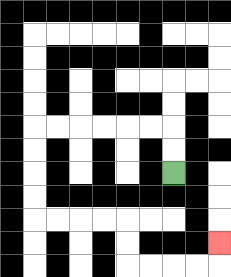{'start': '[7, 7]', 'end': '[9, 10]', 'path_directions': 'U,U,L,L,L,L,L,L,D,D,D,D,R,R,R,R,D,D,R,R,R,R,U', 'path_coordinates': '[[7, 7], [7, 6], [7, 5], [6, 5], [5, 5], [4, 5], [3, 5], [2, 5], [1, 5], [1, 6], [1, 7], [1, 8], [1, 9], [2, 9], [3, 9], [4, 9], [5, 9], [5, 10], [5, 11], [6, 11], [7, 11], [8, 11], [9, 11], [9, 10]]'}